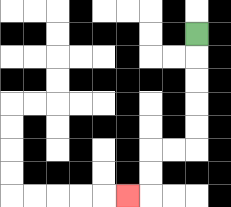{'start': '[8, 1]', 'end': '[5, 8]', 'path_directions': 'D,D,D,D,D,L,L,D,D,L', 'path_coordinates': '[[8, 1], [8, 2], [8, 3], [8, 4], [8, 5], [8, 6], [7, 6], [6, 6], [6, 7], [6, 8], [5, 8]]'}